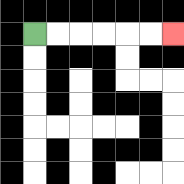{'start': '[1, 1]', 'end': '[7, 1]', 'path_directions': 'R,R,R,R,R,R', 'path_coordinates': '[[1, 1], [2, 1], [3, 1], [4, 1], [5, 1], [6, 1], [7, 1]]'}